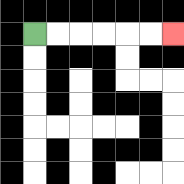{'start': '[1, 1]', 'end': '[7, 1]', 'path_directions': 'R,R,R,R,R,R', 'path_coordinates': '[[1, 1], [2, 1], [3, 1], [4, 1], [5, 1], [6, 1], [7, 1]]'}